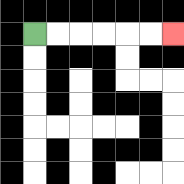{'start': '[1, 1]', 'end': '[7, 1]', 'path_directions': 'R,R,R,R,R,R', 'path_coordinates': '[[1, 1], [2, 1], [3, 1], [4, 1], [5, 1], [6, 1], [7, 1]]'}